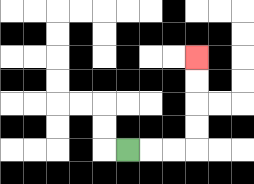{'start': '[5, 6]', 'end': '[8, 2]', 'path_directions': 'R,R,R,U,U,U,U', 'path_coordinates': '[[5, 6], [6, 6], [7, 6], [8, 6], [8, 5], [8, 4], [8, 3], [8, 2]]'}